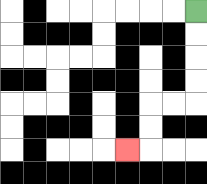{'start': '[8, 0]', 'end': '[5, 6]', 'path_directions': 'D,D,D,D,L,L,D,D,L', 'path_coordinates': '[[8, 0], [8, 1], [8, 2], [8, 3], [8, 4], [7, 4], [6, 4], [6, 5], [6, 6], [5, 6]]'}